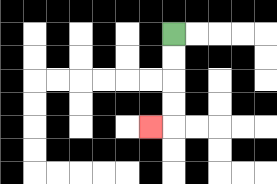{'start': '[7, 1]', 'end': '[6, 5]', 'path_directions': 'D,D,D,D,L', 'path_coordinates': '[[7, 1], [7, 2], [7, 3], [7, 4], [7, 5], [6, 5]]'}